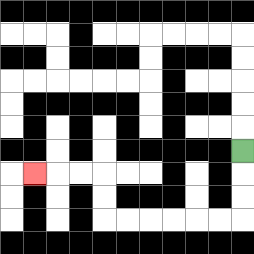{'start': '[10, 6]', 'end': '[1, 7]', 'path_directions': 'D,D,D,L,L,L,L,L,L,U,U,L,L,L', 'path_coordinates': '[[10, 6], [10, 7], [10, 8], [10, 9], [9, 9], [8, 9], [7, 9], [6, 9], [5, 9], [4, 9], [4, 8], [4, 7], [3, 7], [2, 7], [1, 7]]'}